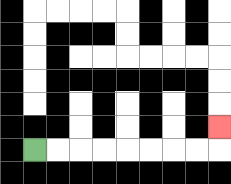{'start': '[1, 6]', 'end': '[9, 5]', 'path_directions': 'R,R,R,R,R,R,R,R,U', 'path_coordinates': '[[1, 6], [2, 6], [3, 6], [4, 6], [5, 6], [6, 6], [7, 6], [8, 6], [9, 6], [9, 5]]'}